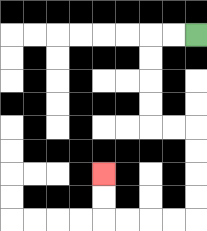{'start': '[8, 1]', 'end': '[4, 7]', 'path_directions': 'L,L,D,D,D,D,R,R,D,D,D,D,L,L,L,L,U,U', 'path_coordinates': '[[8, 1], [7, 1], [6, 1], [6, 2], [6, 3], [6, 4], [6, 5], [7, 5], [8, 5], [8, 6], [8, 7], [8, 8], [8, 9], [7, 9], [6, 9], [5, 9], [4, 9], [4, 8], [4, 7]]'}